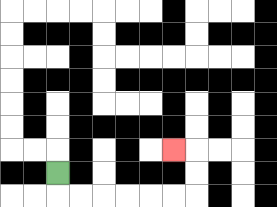{'start': '[2, 7]', 'end': '[7, 6]', 'path_directions': 'D,R,R,R,R,R,R,U,U,L', 'path_coordinates': '[[2, 7], [2, 8], [3, 8], [4, 8], [5, 8], [6, 8], [7, 8], [8, 8], [8, 7], [8, 6], [7, 6]]'}